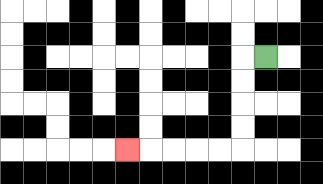{'start': '[11, 2]', 'end': '[5, 6]', 'path_directions': 'L,D,D,D,D,L,L,L,L,L', 'path_coordinates': '[[11, 2], [10, 2], [10, 3], [10, 4], [10, 5], [10, 6], [9, 6], [8, 6], [7, 6], [6, 6], [5, 6]]'}